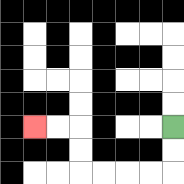{'start': '[7, 5]', 'end': '[1, 5]', 'path_directions': 'D,D,L,L,L,L,U,U,L,L', 'path_coordinates': '[[7, 5], [7, 6], [7, 7], [6, 7], [5, 7], [4, 7], [3, 7], [3, 6], [3, 5], [2, 5], [1, 5]]'}